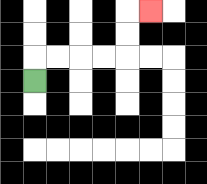{'start': '[1, 3]', 'end': '[6, 0]', 'path_directions': 'U,R,R,R,R,U,U,R', 'path_coordinates': '[[1, 3], [1, 2], [2, 2], [3, 2], [4, 2], [5, 2], [5, 1], [5, 0], [6, 0]]'}